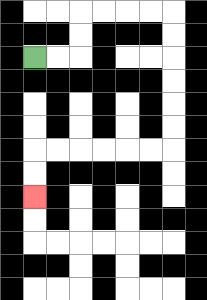{'start': '[1, 2]', 'end': '[1, 8]', 'path_directions': 'R,R,U,U,R,R,R,R,D,D,D,D,D,D,L,L,L,L,L,L,D,D', 'path_coordinates': '[[1, 2], [2, 2], [3, 2], [3, 1], [3, 0], [4, 0], [5, 0], [6, 0], [7, 0], [7, 1], [7, 2], [7, 3], [7, 4], [7, 5], [7, 6], [6, 6], [5, 6], [4, 6], [3, 6], [2, 6], [1, 6], [1, 7], [1, 8]]'}